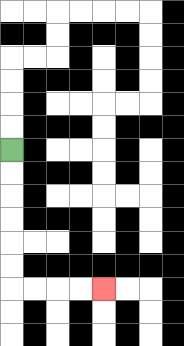{'start': '[0, 6]', 'end': '[4, 12]', 'path_directions': 'D,D,D,D,D,D,R,R,R,R', 'path_coordinates': '[[0, 6], [0, 7], [0, 8], [0, 9], [0, 10], [0, 11], [0, 12], [1, 12], [2, 12], [3, 12], [4, 12]]'}